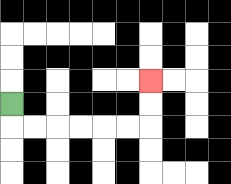{'start': '[0, 4]', 'end': '[6, 3]', 'path_directions': 'D,R,R,R,R,R,R,U,U', 'path_coordinates': '[[0, 4], [0, 5], [1, 5], [2, 5], [3, 5], [4, 5], [5, 5], [6, 5], [6, 4], [6, 3]]'}